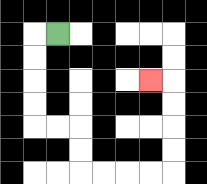{'start': '[2, 1]', 'end': '[6, 3]', 'path_directions': 'L,D,D,D,D,R,R,D,D,R,R,R,R,U,U,U,U,L', 'path_coordinates': '[[2, 1], [1, 1], [1, 2], [1, 3], [1, 4], [1, 5], [2, 5], [3, 5], [3, 6], [3, 7], [4, 7], [5, 7], [6, 7], [7, 7], [7, 6], [7, 5], [7, 4], [7, 3], [6, 3]]'}